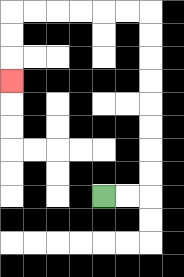{'start': '[4, 8]', 'end': '[0, 3]', 'path_directions': 'R,R,U,U,U,U,U,U,U,U,L,L,L,L,L,L,D,D,D', 'path_coordinates': '[[4, 8], [5, 8], [6, 8], [6, 7], [6, 6], [6, 5], [6, 4], [6, 3], [6, 2], [6, 1], [6, 0], [5, 0], [4, 0], [3, 0], [2, 0], [1, 0], [0, 0], [0, 1], [0, 2], [0, 3]]'}